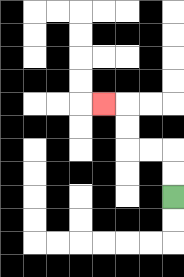{'start': '[7, 8]', 'end': '[4, 4]', 'path_directions': 'U,U,L,L,U,U,L', 'path_coordinates': '[[7, 8], [7, 7], [7, 6], [6, 6], [5, 6], [5, 5], [5, 4], [4, 4]]'}